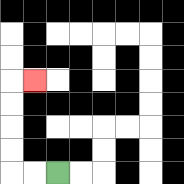{'start': '[2, 7]', 'end': '[1, 3]', 'path_directions': 'L,L,U,U,U,U,R', 'path_coordinates': '[[2, 7], [1, 7], [0, 7], [0, 6], [0, 5], [0, 4], [0, 3], [1, 3]]'}